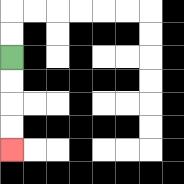{'start': '[0, 2]', 'end': '[0, 6]', 'path_directions': 'D,D,D,D', 'path_coordinates': '[[0, 2], [0, 3], [0, 4], [0, 5], [0, 6]]'}